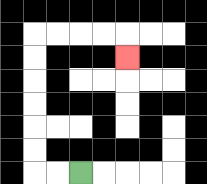{'start': '[3, 7]', 'end': '[5, 2]', 'path_directions': 'L,L,U,U,U,U,U,U,R,R,R,R,D', 'path_coordinates': '[[3, 7], [2, 7], [1, 7], [1, 6], [1, 5], [1, 4], [1, 3], [1, 2], [1, 1], [2, 1], [3, 1], [4, 1], [5, 1], [5, 2]]'}